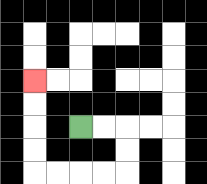{'start': '[3, 5]', 'end': '[1, 3]', 'path_directions': 'R,R,D,D,L,L,L,L,U,U,U,U', 'path_coordinates': '[[3, 5], [4, 5], [5, 5], [5, 6], [5, 7], [4, 7], [3, 7], [2, 7], [1, 7], [1, 6], [1, 5], [1, 4], [1, 3]]'}